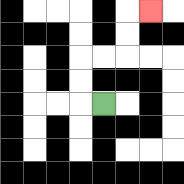{'start': '[4, 4]', 'end': '[6, 0]', 'path_directions': 'L,U,U,R,R,U,U,R', 'path_coordinates': '[[4, 4], [3, 4], [3, 3], [3, 2], [4, 2], [5, 2], [5, 1], [5, 0], [6, 0]]'}